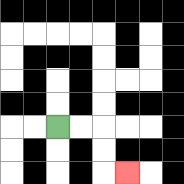{'start': '[2, 5]', 'end': '[5, 7]', 'path_directions': 'R,R,D,D,R', 'path_coordinates': '[[2, 5], [3, 5], [4, 5], [4, 6], [4, 7], [5, 7]]'}